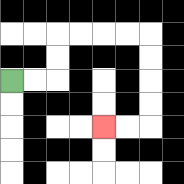{'start': '[0, 3]', 'end': '[4, 5]', 'path_directions': 'R,R,U,U,R,R,R,R,D,D,D,D,L,L', 'path_coordinates': '[[0, 3], [1, 3], [2, 3], [2, 2], [2, 1], [3, 1], [4, 1], [5, 1], [6, 1], [6, 2], [6, 3], [6, 4], [6, 5], [5, 5], [4, 5]]'}